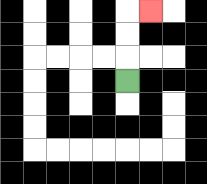{'start': '[5, 3]', 'end': '[6, 0]', 'path_directions': 'U,U,U,R', 'path_coordinates': '[[5, 3], [5, 2], [5, 1], [5, 0], [6, 0]]'}